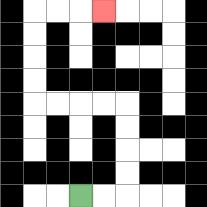{'start': '[3, 8]', 'end': '[4, 0]', 'path_directions': 'R,R,U,U,U,U,L,L,L,L,U,U,U,U,R,R,R', 'path_coordinates': '[[3, 8], [4, 8], [5, 8], [5, 7], [5, 6], [5, 5], [5, 4], [4, 4], [3, 4], [2, 4], [1, 4], [1, 3], [1, 2], [1, 1], [1, 0], [2, 0], [3, 0], [4, 0]]'}